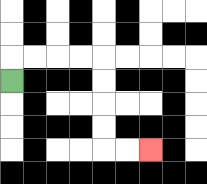{'start': '[0, 3]', 'end': '[6, 6]', 'path_directions': 'U,R,R,R,R,D,D,D,D,R,R', 'path_coordinates': '[[0, 3], [0, 2], [1, 2], [2, 2], [3, 2], [4, 2], [4, 3], [4, 4], [4, 5], [4, 6], [5, 6], [6, 6]]'}